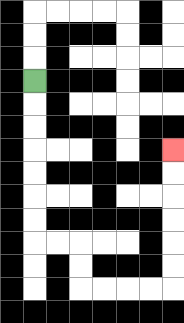{'start': '[1, 3]', 'end': '[7, 6]', 'path_directions': 'D,D,D,D,D,D,D,R,R,D,D,R,R,R,R,U,U,U,U,U,U', 'path_coordinates': '[[1, 3], [1, 4], [1, 5], [1, 6], [1, 7], [1, 8], [1, 9], [1, 10], [2, 10], [3, 10], [3, 11], [3, 12], [4, 12], [5, 12], [6, 12], [7, 12], [7, 11], [7, 10], [7, 9], [7, 8], [7, 7], [7, 6]]'}